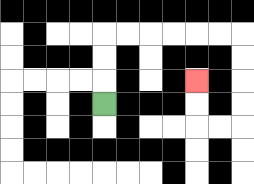{'start': '[4, 4]', 'end': '[8, 3]', 'path_directions': 'U,U,U,R,R,R,R,R,R,D,D,D,D,L,L,U,U', 'path_coordinates': '[[4, 4], [4, 3], [4, 2], [4, 1], [5, 1], [6, 1], [7, 1], [8, 1], [9, 1], [10, 1], [10, 2], [10, 3], [10, 4], [10, 5], [9, 5], [8, 5], [8, 4], [8, 3]]'}